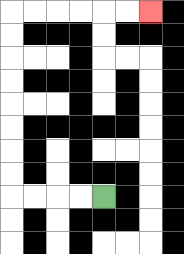{'start': '[4, 8]', 'end': '[6, 0]', 'path_directions': 'L,L,L,L,U,U,U,U,U,U,U,U,R,R,R,R,R,R', 'path_coordinates': '[[4, 8], [3, 8], [2, 8], [1, 8], [0, 8], [0, 7], [0, 6], [0, 5], [0, 4], [0, 3], [0, 2], [0, 1], [0, 0], [1, 0], [2, 0], [3, 0], [4, 0], [5, 0], [6, 0]]'}